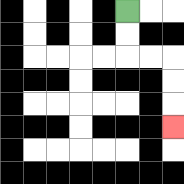{'start': '[5, 0]', 'end': '[7, 5]', 'path_directions': 'D,D,R,R,D,D,D', 'path_coordinates': '[[5, 0], [5, 1], [5, 2], [6, 2], [7, 2], [7, 3], [7, 4], [7, 5]]'}